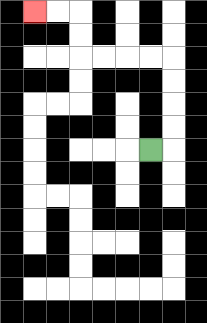{'start': '[6, 6]', 'end': '[1, 0]', 'path_directions': 'R,U,U,U,U,L,L,L,L,U,U,L,L', 'path_coordinates': '[[6, 6], [7, 6], [7, 5], [7, 4], [7, 3], [7, 2], [6, 2], [5, 2], [4, 2], [3, 2], [3, 1], [3, 0], [2, 0], [1, 0]]'}